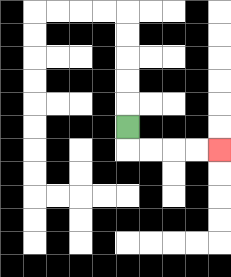{'start': '[5, 5]', 'end': '[9, 6]', 'path_directions': 'D,R,R,R,R', 'path_coordinates': '[[5, 5], [5, 6], [6, 6], [7, 6], [8, 6], [9, 6]]'}